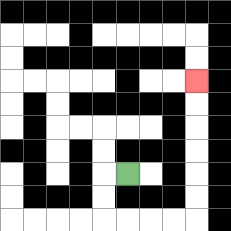{'start': '[5, 7]', 'end': '[8, 3]', 'path_directions': 'L,D,D,R,R,R,R,U,U,U,U,U,U', 'path_coordinates': '[[5, 7], [4, 7], [4, 8], [4, 9], [5, 9], [6, 9], [7, 9], [8, 9], [8, 8], [8, 7], [8, 6], [8, 5], [8, 4], [8, 3]]'}